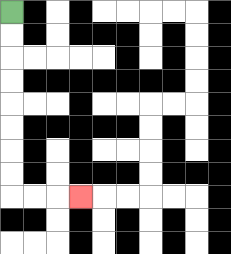{'start': '[0, 0]', 'end': '[3, 8]', 'path_directions': 'D,D,D,D,D,D,D,D,R,R,R', 'path_coordinates': '[[0, 0], [0, 1], [0, 2], [0, 3], [0, 4], [0, 5], [0, 6], [0, 7], [0, 8], [1, 8], [2, 8], [3, 8]]'}